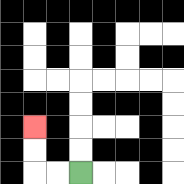{'start': '[3, 7]', 'end': '[1, 5]', 'path_directions': 'L,L,U,U', 'path_coordinates': '[[3, 7], [2, 7], [1, 7], [1, 6], [1, 5]]'}